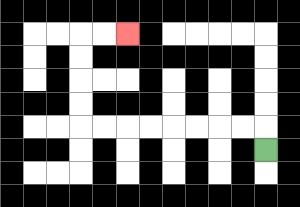{'start': '[11, 6]', 'end': '[5, 1]', 'path_directions': 'U,L,L,L,L,L,L,L,L,U,U,U,U,R,R', 'path_coordinates': '[[11, 6], [11, 5], [10, 5], [9, 5], [8, 5], [7, 5], [6, 5], [5, 5], [4, 5], [3, 5], [3, 4], [3, 3], [3, 2], [3, 1], [4, 1], [5, 1]]'}